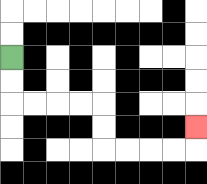{'start': '[0, 2]', 'end': '[8, 5]', 'path_directions': 'D,D,R,R,R,R,D,D,R,R,R,R,U', 'path_coordinates': '[[0, 2], [0, 3], [0, 4], [1, 4], [2, 4], [3, 4], [4, 4], [4, 5], [4, 6], [5, 6], [6, 6], [7, 6], [8, 6], [8, 5]]'}